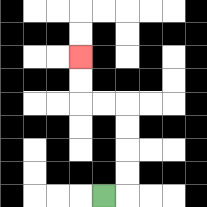{'start': '[4, 8]', 'end': '[3, 2]', 'path_directions': 'R,U,U,U,U,L,L,U,U', 'path_coordinates': '[[4, 8], [5, 8], [5, 7], [5, 6], [5, 5], [5, 4], [4, 4], [3, 4], [3, 3], [3, 2]]'}